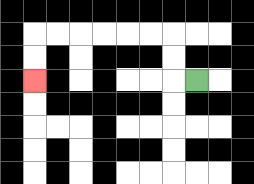{'start': '[8, 3]', 'end': '[1, 3]', 'path_directions': 'L,U,U,L,L,L,L,L,L,D,D', 'path_coordinates': '[[8, 3], [7, 3], [7, 2], [7, 1], [6, 1], [5, 1], [4, 1], [3, 1], [2, 1], [1, 1], [1, 2], [1, 3]]'}